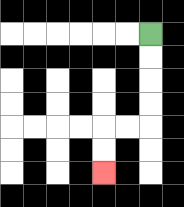{'start': '[6, 1]', 'end': '[4, 7]', 'path_directions': 'D,D,D,D,L,L,D,D', 'path_coordinates': '[[6, 1], [6, 2], [6, 3], [6, 4], [6, 5], [5, 5], [4, 5], [4, 6], [4, 7]]'}